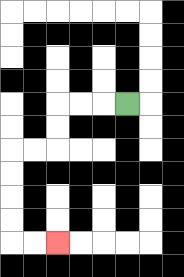{'start': '[5, 4]', 'end': '[2, 10]', 'path_directions': 'L,L,L,D,D,L,L,D,D,D,D,R,R', 'path_coordinates': '[[5, 4], [4, 4], [3, 4], [2, 4], [2, 5], [2, 6], [1, 6], [0, 6], [0, 7], [0, 8], [0, 9], [0, 10], [1, 10], [2, 10]]'}